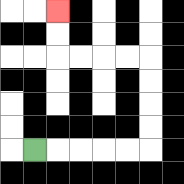{'start': '[1, 6]', 'end': '[2, 0]', 'path_directions': 'R,R,R,R,R,U,U,U,U,L,L,L,L,U,U', 'path_coordinates': '[[1, 6], [2, 6], [3, 6], [4, 6], [5, 6], [6, 6], [6, 5], [6, 4], [6, 3], [6, 2], [5, 2], [4, 2], [3, 2], [2, 2], [2, 1], [2, 0]]'}